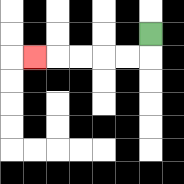{'start': '[6, 1]', 'end': '[1, 2]', 'path_directions': 'D,L,L,L,L,L', 'path_coordinates': '[[6, 1], [6, 2], [5, 2], [4, 2], [3, 2], [2, 2], [1, 2]]'}